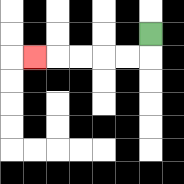{'start': '[6, 1]', 'end': '[1, 2]', 'path_directions': 'D,L,L,L,L,L', 'path_coordinates': '[[6, 1], [6, 2], [5, 2], [4, 2], [3, 2], [2, 2], [1, 2]]'}